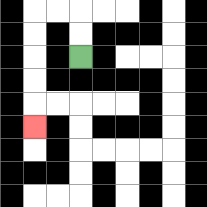{'start': '[3, 2]', 'end': '[1, 5]', 'path_directions': 'U,U,L,L,D,D,D,D,D', 'path_coordinates': '[[3, 2], [3, 1], [3, 0], [2, 0], [1, 0], [1, 1], [1, 2], [1, 3], [1, 4], [1, 5]]'}